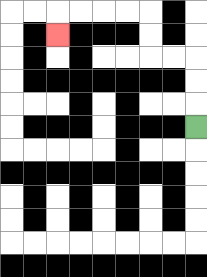{'start': '[8, 5]', 'end': '[2, 1]', 'path_directions': 'U,U,U,L,L,U,U,L,L,L,L,D', 'path_coordinates': '[[8, 5], [8, 4], [8, 3], [8, 2], [7, 2], [6, 2], [6, 1], [6, 0], [5, 0], [4, 0], [3, 0], [2, 0], [2, 1]]'}